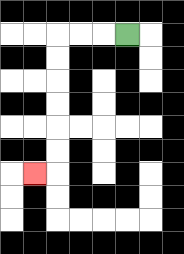{'start': '[5, 1]', 'end': '[1, 7]', 'path_directions': 'L,L,L,D,D,D,D,D,D,L', 'path_coordinates': '[[5, 1], [4, 1], [3, 1], [2, 1], [2, 2], [2, 3], [2, 4], [2, 5], [2, 6], [2, 7], [1, 7]]'}